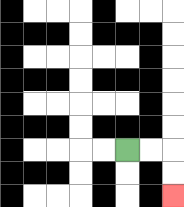{'start': '[5, 6]', 'end': '[7, 8]', 'path_directions': 'R,R,D,D', 'path_coordinates': '[[5, 6], [6, 6], [7, 6], [7, 7], [7, 8]]'}